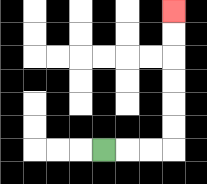{'start': '[4, 6]', 'end': '[7, 0]', 'path_directions': 'R,R,R,U,U,U,U,U,U', 'path_coordinates': '[[4, 6], [5, 6], [6, 6], [7, 6], [7, 5], [7, 4], [7, 3], [7, 2], [7, 1], [7, 0]]'}